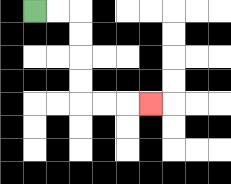{'start': '[1, 0]', 'end': '[6, 4]', 'path_directions': 'R,R,D,D,D,D,R,R,R', 'path_coordinates': '[[1, 0], [2, 0], [3, 0], [3, 1], [3, 2], [3, 3], [3, 4], [4, 4], [5, 4], [6, 4]]'}